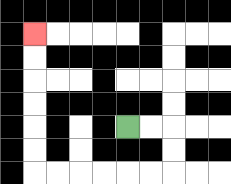{'start': '[5, 5]', 'end': '[1, 1]', 'path_directions': 'R,R,D,D,L,L,L,L,L,L,U,U,U,U,U,U', 'path_coordinates': '[[5, 5], [6, 5], [7, 5], [7, 6], [7, 7], [6, 7], [5, 7], [4, 7], [3, 7], [2, 7], [1, 7], [1, 6], [1, 5], [1, 4], [1, 3], [1, 2], [1, 1]]'}